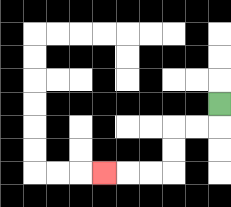{'start': '[9, 4]', 'end': '[4, 7]', 'path_directions': 'D,L,L,D,D,L,L,L', 'path_coordinates': '[[9, 4], [9, 5], [8, 5], [7, 5], [7, 6], [7, 7], [6, 7], [5, 7], [4, 7]]'}